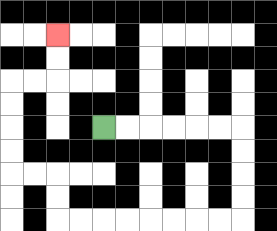{'start': '[4, 5]', 'end': '[2, 1]', 'path_directions': 'R,R,R,R,R,R,D,D,D,D,L,L,L,L,L,L,L,L,U,U,L,L,U,U,U,U,R,R,U,U', 'path_coordinates': '[[4, 5], [5, 5], [6, 5], [7, 5], [8, 5], [9, 5], [10, 5], [10, 6], [10, 7], [10, 8], [10, 9], [9, 9], [8, 9], [7, 9], [6, 9], [5, 9], [4, 9], [3, 9], [2, 9], [2, 8], [2, 7], [1, 7], [0, 7], [0, 6], [0, 5], [0, 4], [0, 3], [1, 3], [2, 3], [2, 2], [2, 1]]'}